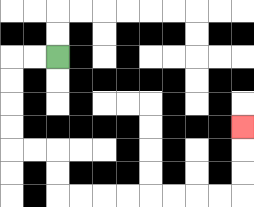{'start': '[2, 2]', 'end': '[10, 5]', 'path_directions': 'L,L,D,D,D,D,R,R,D,D,R,R,R,R,R,R,R,R,U,U,U', 'path_coordinates': '[[2, 2], [1, 2], [0, 2], [0, 3], [0, 4], [0, 5], [0, 6], [1, 6], [2, 6], [2, 7], [2, 8], [3, 8], [4, 8], [5, 8], [6, 8], [7, 8], [8, 8], [9, 8], [10, 8], [10, 7], [10, 6], [10, 5]]'}